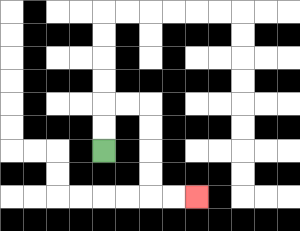{'start': '[4, 6]', 'end': '[8, 8]', 'path_directions': 'U,U,R,R,D,D,D,D,R,R', 'path_coordinates': '[[4, 6], [4, 5], [4, 4], [5, 4], [6, 4], [6, 5], [6, 6], [6, 7], [6, 8], [7, 8], [8, 8]]'}